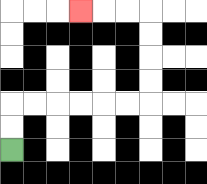{'start': '[0, 6]', 'end': '[3, 0]', 'path_directions': 'U,U,R,R,R,R,R,R,U,U,U,U,L,L,L', 'path_coordinates': '[[0, 6], [0, 5], [0, 4], [1, 4], [2, 4], [3, 4], [4, 4], [5, 4], [6, 4], [6, 3], [6, 2], [6, 1], [6, 0], [5, 0], [4, 0], [3, 0]]'}